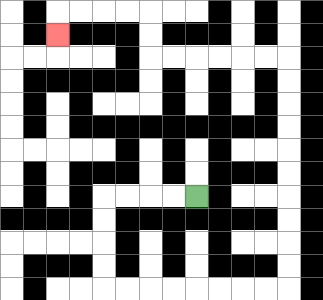{'start': '[8, 8]', 'end': '[2, 1]', 'path_directions': 'L,L,L,L,D,D,D,D,R,R,R,R,R,R,R,R,U,U,U,U,U,U,U,U,U,U,L,L,L,L,L,L,U,U,L,L,L,L,D', 'path_coordinates': '[[8, 8], [7, 8], [6, 8], [5, 8], [4, 8], [4, 9], [4, 10], [4, 11], [4, 12], [5, 12], [6, 12], [7, 12], [8, 12], [9, 12], [10, 12], [11, 12], [12, 12], [12, 11], [12, 10], [12, 9], [12, 8], [12, 7], [12, 6], [12, 5], [12, 4], [12, 3], [12, 2], [11, 2], [10, 2], [9, 2], [8, 2], [7, 2], [6, 2], [6, 1], [6, 0], [5, 0], [4, 0], [3, 0], [2, 0], [2, 1]]'}